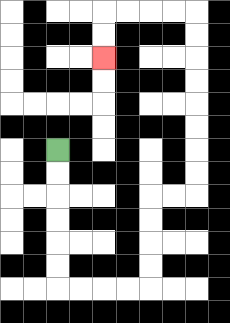{'start': '[2, 6]', 'end': '[4, 2]', 'path_directions': 'D,D,D,D,D,D,R,R,R,R,U,U,U,U,R,R,U,U,U,U,U,U,U,U,L,L,L,L,D,D', 'path_coordinates': '[[2, 6], [2, 7], [2, 8], [2, 9], [2, 10], [2, 11], [2, 12], [3, 12], [4, 12], [5, 12], [6, 12], [6, 11], [6, 10], [6, 9], [6, 8], [7, 8], [8, 8], [8, 7], [8, 6], [8, 5], [8, 4], [8, 3], [8, 2], [8, 1], [8, 0], [7, 0], [6, 0], [5, 0], [4, 0], [4, 1], [4, 2]]'}